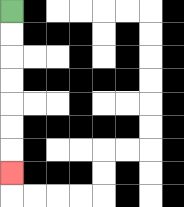{'start': '[0, 0]', 'end': '[0, 7]', 'path_directions': 'D,D,D,D,D,D,D', 'path_coordinates': '[[0, 0], [0, 1], [0, 2], [0, 3], [0, 4], [0, 5], [0, 6], [0, 7]]'}